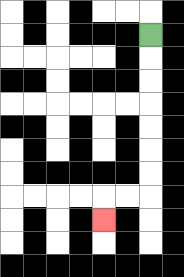{'start': '[6, 1]', 'end': '[4, 9]', 'path_directions': 'D,D,D,D,D,D,D,L,L,D', 'path_coordinates': '[[6, 1], [6, 2], [6, 3], [6, 4], [6, 5], [6, 6], [6, 7], [6, 8], [5, 8], [4, 8], [4, 9]]'}